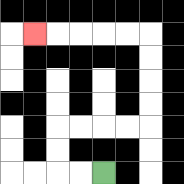{'start': '[4, 7]', 'end': '[1, 1]', 'path_directions': 'L,L,U,U,R,R,R,R,U,U,U,U,L,L,L,L,L', 'path_coordinates': '[[4, 7], [3, 7], [2, 7], [2, 6], [2, 5], [3, 5], [4, 5], [5, 5], [6, 5], [6, 4], [6, 3], [6, 2], [6, 1], [5, 1], [4, 1], [3, 1], [2, 1], [1, 1]]'}